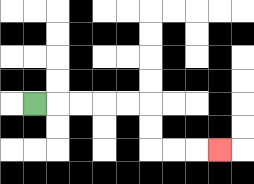{'start': '[1, 4]', 'end': '[9, 6]', 'path_directions': 'R,R,R,R,R,D,D,R,R,R', 'path_coordinates': '[[1, 4], [2, 4], [3, 4], [4, 4], [5, 4], [6, 4], [6, 5], [6, 6], [7, 6], [8, 6], [9, 6]]'}